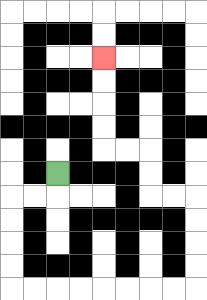{'start': '[2, 7]', 'end': '[4, 2]', 'path_directions': 'D,L,L,D,D,D,D,R,R,R,R,R,R,R,R,U,U,U,U,L,L,U,U,L,L,U,U,U,U', 'path_coordinates': '[[2, 7], [2, 8], [1, 8], [0, 8], [0, 9], [0, 10], [0, 11], [0, 12], [1, 12], [2, 12], [3, 12], [4, 12], [5, 12], [6, 12], [7, 12], [8, 12], [8, 11], [8, 10], [8, 9], [8, 8], [7, 8], [6, 8], [6, 7], [6, 6], [5, 6], [4, 6], [4, 5], [4, 4], [4, 3], [4, 2]]'}